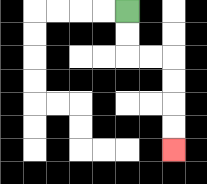{'start': '[5, 0]', 'end': '[7, 6]', 'path_directions': 'D,D,R,R,D,D,D,D', 'path_coordinates': '[[5, 0], [5, 1], [5, 2], [6, 2], [7, 2], [7, 3], [7, 4], [7, 5], [7, 6]]'}